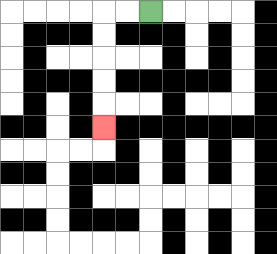{'start': '[6, 0]', 'end': '[4, 5]', 'path_directions': 'L,L,D,D,D,D,D', 'path_coordinates': '[[6, 0], [5, 0], [4, 0], [4, 1], [4, 2], [4, 3], [4, 4], [4, 5]]'}